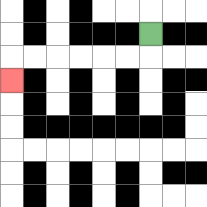{'start': '[6, 1]', 'end': '[0, 3]', 'path_directions': 'D,L,L,L,L,L,L,D', 'path_coordinates': '[[6, 1], [6, 2], [5, 2], [4, 2], [3, 2], [2, 2], [1, 2], [0, 2], [0, 3]]'}